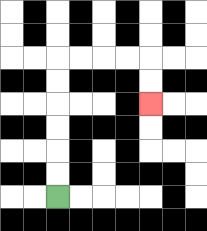{'start': '[2, 8]', 'end': '[6, 4]', 'path_directions': 'U,U,U,U,U,U,R,R,R,R,D,D', 'path_coordinates': '[[2, 8], [2, 7], [2, 6], [2, 5], [2, 4], [2, 3], [2, 2], [3, 2], [4, 2], [5, 2], [6, 2], [6, 3], [6, 4]]'}